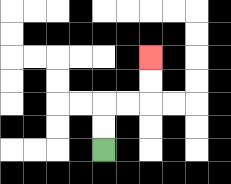{'start': '[4, 6]', 'end': '[6, 2]', 'path_directions': 'U,U,R,R,U,U', 'path_coordinates': '[[4, 6], [4, 5], [4, 4], [5, 4], [6, 4], [6, 3], [6, 2]]'}